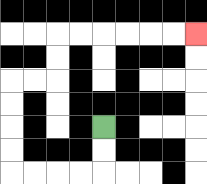{'start': '[4, 5]', 'end': '[8, 1]', 'path_directions': 'D,D,L,L,L,L,U,U,U,U,R,R,U,U,R,R,R,R,R,R', 'path_coordinates': '[[4, 5], [4, 6], [4, 7], [3, 7], [2, 7], [1, 7], [0, 7], [0, 6], [0, 5], [0, 4], [0, 3], [1, 3], [2, 3], [2, 2], [2, 1], [3, 1], [4, 1], [5, 1], [6, 1], [7, 1], [8, 1]]'}